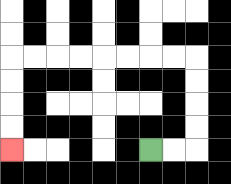{'start': '[6, 6]', 'end': '[0, 6]', 'path_directions': 'R,R,U,U,U,U,L,L,L,L,L,L,L,L,D,D,D,D', 'path_coordinates': '[[6, 6], [7, 6], [8, 6], [8, 5], [8, 4], [8, 3], [8, 2], [7, 2], [6, 2], [5, 2], [4, 2], [3, 2], [2, 2], [1, 2], [0, 2], [0, 3], [0, 4], [0, 5], [0, 6]]'}